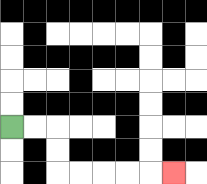{'start': '[0, 5]', 'end': '[7, 7]', 'path_directions': 'R,R,D,D,R,R,R,R,R', 'path_coordinates': '[[0, 5], [1, 5], [2, 5], [2, 6], [2, 7], [3, 7], [4, 7], [5, 7], [6, 7], [7, 7]]'}